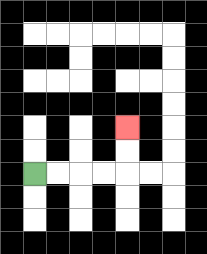{'start': '[1, 7]', 'end': '[5, 5]', 'path_directions': 'R,R,R,R,U,U', 'path_coordinates': '[[1, 7], [2, 7], [3, 7], [4, 7], [5, 7], [5, 6], [5, 5]]'}